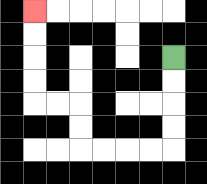{'start': '[7, 2]', 'end': '[1, 0]', 'path_directions': 'D,D,D,D,L,L,L,L,U,U,L,L,U,U,U,U', 'path_coordinates': '[[7, 2], [7, 3], [7, 4], [7, 5], [7, 6], [6, 6], [5, 6], [4, 6], [3, 6], [3, 5], [3, 4], [2, 4], [1, 4], [1, 3], [1, 2], [1, 1], [1, 0]]'}